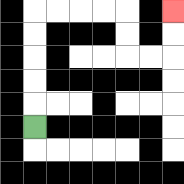{'start': '[1, 5]', 'end': '[7, 0]', 'path_directions': 'U,U,U,U,U,R,R,R,R,D,D,R,R,U,U', 'path_coordinates': '[[1, 5], [1, 4], [1, 3], [1, 2], [1, 1], [1, 0], [2, 0], [3, 0], [4, 0], [5, 0], [5, 1], [5, 2], [6, 2], [7, 2], [7, 1], [7, 0]]'}